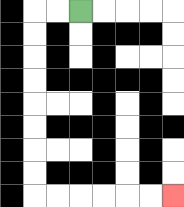{'start': '[3, 0]', 'end': '[7, 8]', 'path_directions': 'L,L,D,D,D,D,D,D,D,D,R,R,R,R,R,R', 'path_coordinates': '[[3, 0], [2, 0], [1, 0], [1, 1], [1, 2], [1, 3], [1, 4], [1, 5], [1, 6], [1, 7], [1, 8], [2, 8], [3, 8], [4, 8], [5, 8], [6, 8], [7, 8]]'}